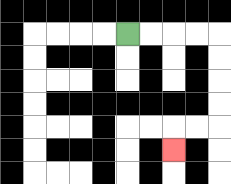{'start': '[5, 1]', 'end': '[7, 6]', 'path_directions': 'R,R,R,R,D,D,D,D,L,L,D', 'path_coordinates': '[[5, 1], [6, 1], [7, 1], [8, 1], [9, 1], [9, 2], [9, 3], [9, 4], [9, 5], [8, 5], [7, 5], [7, 6]]'}